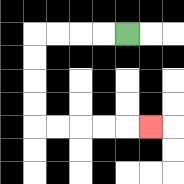{'start': '[5, 1]', 'end': '[6, 5]', 'path_directions': 'L,L,L,L,D,D,D,D,R,R,R,R,R', 'path_coordinates': '[[5, 1], [4, 1], [3, 1], [2, 1], [1, 1], [1, 2], [1, 3], [1, 4], [1, 5], [2, 5], [3, 5], [4, 5], [5, 5], [6, 5]]'}